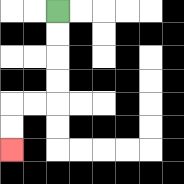{'start': '[2, 0]', 'end': '[0, 6]', 'path_directions': 'D,D,D,D,L,L,D,D', 'path_coordinates': '[[2, 0], [2, 1], [2, 2], [2, 3], [2, 4], [1, 4], [0, 4], [0, 5], [0, 6]]'}